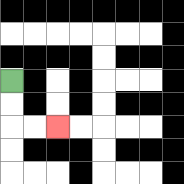{'start': '[0, 3]', 'end': '[2, 5]', 'path_directions': 'D,D,R,R', 'path_coordinates': '[[0, 3], [0, 4], [0, 5], [1, 5], [2, 5]]'}